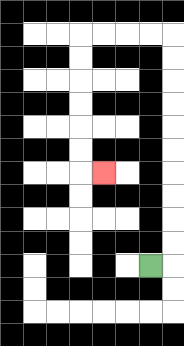{'start': '[6, 11]', 'end': '[4, 7]', 'path_directions': 'R,U,U,U,U,U,U,U,U,U,U,L,L,L,L,D,D,D,D,D,D,R', 'path_coordinates': '[[6, 11], [7, 11], [7, 10], [7, 9], [7, 8], [7, 7], [7, 6], [7, 5], [7, 4], [7, 3], [7, 2], [7, 1], [6, 1], [5, 1], [4, 1], [3, 1], [3, 2], [3, 3], [3, 4], [3, 5], [3, 6], [3, 7], [4, 7]]'}